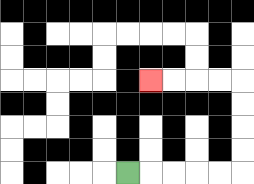{'start': '[5, 7]', 'end': '[6, 3]', 'path_directions': 'R,R,R,R,R,U,U,U,U,L,L,L,L', 'path_coordinates': '[[5, 7], [6, 7], [7, 7], [8, 7], [9, 7], [10, 7], [10, 6], [10, 5], [10, 4], [10, 3], [9, 3], [8, 3], [7, 3], [6, 3]]'}